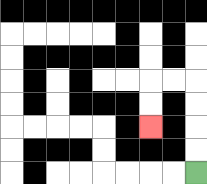{'start': '[8, 7]', 'end': '[6, 5]', 'path_directions': 'U,U,U,U,L,L,D,D', 'path_coordinates': '[[8, 7], [8, 6], [8, 5], [8, 4], [8, 3], [7, 3], [6, 3], [6, 4], [6, 5]]'}